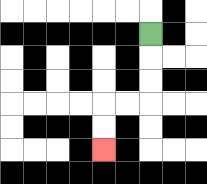{'start': '[6, 1]', 'end': '[4, 6]', 'path_directions': 'D,D,D,L,L,D,D', 'path_coordinates': '[[6, 1], [6, 2], [6, 3], [6, 4], [5, 4], [4, 4], [4, 5], [4, 6]]'}